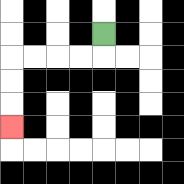{'start': '[4, 1]', 'end': '[0, 5]', 'path_directions': 'D,L,L,L,L,D,D,D', 'path_coordinates': '[[4, 1], [4, 2], [3, 2], [2, 2], [1, 2], [0, 2], [0, 3], [0, 4], [0, 5]]'}